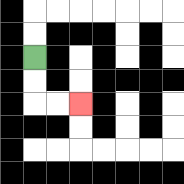{'start': '[1, 2]', 'end': '[3, 4]', 'path_directions': 'D,D,R,R', 'path_coordinates': '[[1, 2], [1, 3], [1, 4], [2, 4], [3, 4]]'}